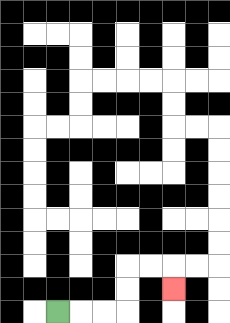{'start': '[2, 13]', 'end': '[7, 12]', 'path_directions': 'R,R,R,U,U,R,R,D', 'path_coordinates': '[[2, 13], [3, 13], [4, 13], [5, 13], [5, 12], [5, 11], [6, 11], [7, 11], [7, 12]]'}